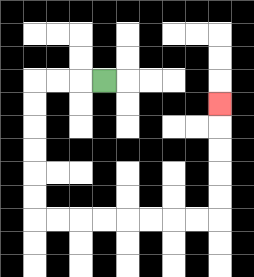{'start': '[4, 3]', 'end': '[9, 4]', 'path_directions': 'L,L,L,D,D,D,D,D,D,R,R,R,R,R,R,R,R,U,U,U,U,U', 'path_coordinates': '[[4, 3], [3, 3], [2, 3], [1, 3], [1, 4], [1, 5], [1, 6], [1, 7], [1, 8], [1, 9], [2, 9], [3, 9], [4, 9], [5, 9], [6, 9], [7, 9], [8, 9], [9, 9], [9, 8], [9, 7], [9, 6], [9, 5], [9, 4]]'}